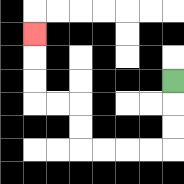{'start': '[7, 3]', 'end': '[1, 1]', 'path_directions': 'D,D,D,L,L,L,L,U,U,L,L,U,U,U', 'path_coordinates': '[[7, 3], [7, 4], [7, 5], [7, 6], [6, 6], [5, 6], [4, 6], [3, 6], [3, 5], [3, 4], [2, 4], [1, 4], [1, 3], [1, 2], [1, 1]]'}